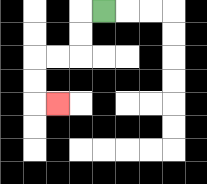{'start': '[4, 0]', 'end': '[2, 4]', 'path_directions': 'L,D,D,L,L,D,D,R', 'path_coordinates': '[[4, 0], [3, 0], [3, 1], [3, 2], [2, 2], [1, 2], [1, 3], [1, 4], [2, 4]]'}